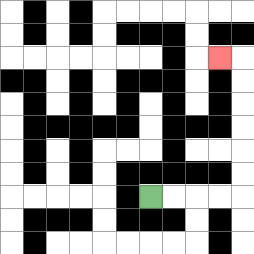{'start': '[6, 8]', 'end': '[9, 2]', 'path_directions': 'R,R,R,R,U,U,U,U,U,U,L', 'path_coordinates': '[[6, 8], [7, 8], [8, 8], [9, 8], [10, 8], [10, 7], [10, 6], [10, 5], [10, 4], [10, 3], [10, 2], [9, 2]]'}